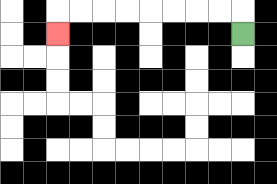{'start': '[10, 1]', 'end': '[2, 1]', 'path_directions': 'U,L,L,L,L,L,L,L,L,D', 'path_coordinates': '[[10, 1], [10, 0], [9, 0], [8, 0], [7, 0], [6, 0], [5, 0], [4, 0], [3, 0], [2, 0], [2, 1]]'}